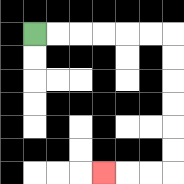{'start': '[1, 1]', 'end': '[4, 7]', 'path_directions': 'R,R,R,R,R,R,D,D,D,D,D,D,L,L,L', 'path_coordinates': '[[1, 1], [2, 1], [3, 1], [4, 1], [5, 1], [6, 1], [7, 1], [7, 2], [7, 3], [7, 4], [7, 5], [7, 6], [7, 7], [6, 7], [5, 7], [4, 7]]'}